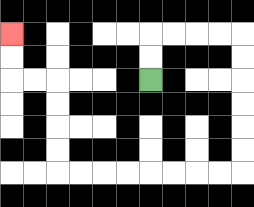{'start': '[6, 3]', 'end': '[0, 1]', 'path_directions': 'U,U,R,R,R,R,D,D,D,D,D,D,L,L,L,L,L,L,L,L,U,U,U,U,L,L,U,U', 'path_coordinates': '[[6, 3], [6, 2], [6, 1], [7, 1], [8, 1], [9, 1], [10, 1], [10, 2], [10, 3], [10, 4], [10, 5], [10, 6], [10, 7], [9, 7], [8, 7], [7, 7], [6, 7], [5, 7], [4, 7], [3, 7], [2, 7], [2, 6], [2, 5], [2, 4], [2, 3], [1, 3], [0, 3], [0, 2], [0, 1]]'}